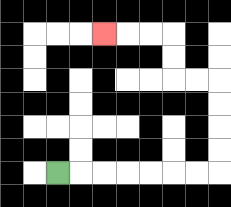{'start': '[2, 7]', 'end': '[4, 1]', 'path_directions': 'R,R,R,R,R,R,R,U,U,U,U,L,L,U,U,L,L,L', 'path_coordinates': '[[2, 7], [3, 7], [4, 7], [5, 7], [6, 7], [7, 7], [8, 7], [9, 7], [9, 6], [9, 5], [9, 4], [9, 3], [8, 3], [7, 3], [7, 2], [7, 1], [6, 1], [5, 1], [4, 1]]'}